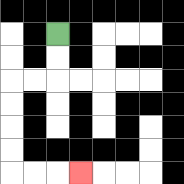{'start': '[2, 1]', 'end': '[3, 7]', 'path_directions': 'D,D,L,L,D,D,D,D,R,R,R', 'path_coordinates': '[[2, 1], [2, 2], [2, 3], [1, 3], [0, 3], [0, 4], [0, 5], [0, 6], [0, 7], [1, 7], [2, 7], [3, 7]]'}